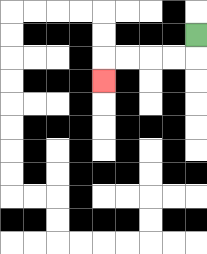{'start': '[8, 1]', 'end': '[4, 3]', 'path_directions': 'D,L,L,L,L,D', 'path_coordinates': '[[8, 1], [8, 2], [7, 2], [6, 2], [5, 2], [4, 2], [4, 3]]'}